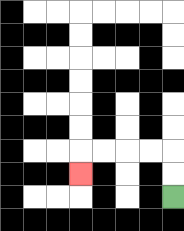{'start': '[7, 8]', 'end': '[3, 7]', 'path_directions': 'U,U,L,L,L,L,D', 'path_coordinates': '[[7, 8], [7, 7], [7, 6], [6, 6], [5, 6], [4, 6], [3, 6], [3, 7]]'}